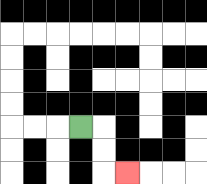{'start': '[3, 5]', 'end': '[5, 7]', 'path_directions': 'R,D,D,R', 'path_coordinates': '[[3, 5], [4, 5], [4, 6], [4, 7], [5, 7]]'}